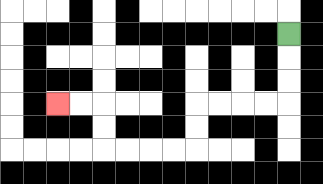{'start': '[12, 1]', 'end': '[2, 4]', 'path_directions': 'D,D,D,L,L,L,L,D,D,L,L,L,L,U,U,L,L', 'path_coordinates': '[[12, 1], [12, 2], [12, 3], [12, 4], [11, 4], [10, 4], [9, 4], [8, 4], [8, 5], [8, 6], [7, 6], [6, 6], [5, 6], [4, 6], [4, 5], [4, 4], [3, 4], [2, 4]]'}